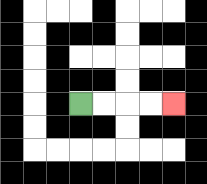{'start': '[3, 4]', 'end': '[7, 4]', 'path_directions': 'R,R,R,R', 'path_coordinates': '[[3, 4], [4, 4], [5, 4], [6, 4], [7, 4]]'}